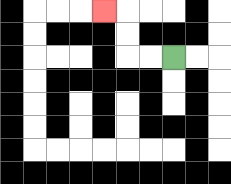{'start': '[7, 2]', 'end': '[4, 0]', 'path_directions': 'L,L,U,U,L', 'path_coordinates': '[[7, 2], [6, 2], [5, 2], [5, 1], [5, 0], [4, 0]]'}